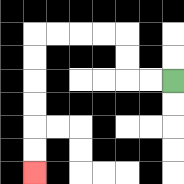{'start': '[7, 3]', 'end': '[1, 7]', 'path_directions': 'L,L,U,U,L,L,L,L,D,D,D,D,D,D', 'path_coordinates': '[[7, 3], [6, 3], [5, 3], [5, 2], [5, 1], [4, 1], [3, 1], [2, 1], [1, 1], [1, 2], [1, 3], [1, 4], [1, 5], [1, 6], [1, 7]]'}